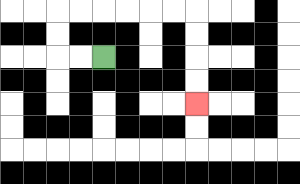{'start': '[4, 2]', 'end': '[8, 4]', 'path_directions': 'L,L,U,U,R,R,R,R,R,R,D,D,D,D', 'path_coordinates': '[[4, 2], [3, 2], [2, 2], [2, 1], [2, 0], [3, 0], [4, 0], [5, 0], [6, 0], [7, 0], [8, 0], [8, 1], [8, 2], [8, 3], [8, 4]]'}